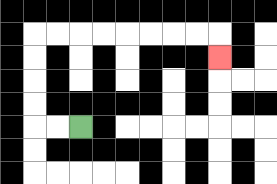{'start': '[3, 5]', 'end': '[9, 2]', 'path_directions': 'L,L,U,U,U,U,R,R,R,R,R,R,R,R,D', 'path_coordinates': '[[3, 5], [2, 5], [1, 5], [1, 4], [1, 3], [1, 2], [1, 1], [2, 1], [3, 1], [4, 1], [5, 1], [6, 1], [7, 1], [8, 1], [9, 1], [9, 2]]'}